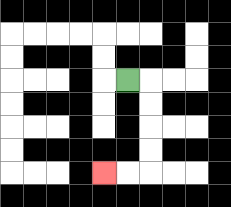{'start': '[5, 3]', 'end': '[4, 7]', 'path_directions': 'R,D,D,D,D,L,L', 'path_coordinates': '[[5, 3], [6, 3], [6, 4], [6, 5], [6, 6], [6, 7], [5, 7], [4, 7]]'}